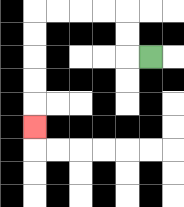{'start': '[6, 2]', 'end': '[1, 5]', 'path_directions': 'L,U,U,L,L,L,L,D,D,D,D,D', 'path_coordinates': '[[6, 2], [5, 2], [5, 1], [5, 0], [4, 0], [3, 0], [2, 0], [1, 0], [1, 1], [1, 2], [1, 3], [1, 4], [1, 5]]'}